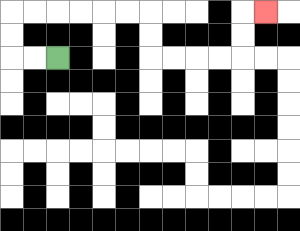{'start': '[2, 2]', 'end': '[11, 0]', 'path_directions': 'L,L,U,U,R,R,R,R,R,R,D,D,R,R,R,R,U,U,R', 'path_coordinates': '[[2, 2], [1, 2], [0, 2], [0, 1], [0, 0], [1, 0], [2, 0], [3, 0], [4, 0], [5, 0], [6, 0], [6, 1], [6, 2], [7, 2], [8, 2], [9, 2], [10, 2], [10, 1], [10, 0], [11, 0]]'}